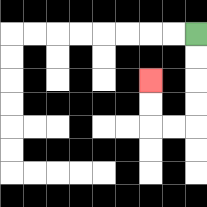{'start': '[8, 1]', 'end': '[6, 3]', 'path_directions': 'D,D,D,D,L,L,U,U', 'path_coordinates': '[[8, 1], [8, 2], [8, 3], [8, 4], [8, 5], [7, 5], [6, 5], [6, 4], [6, 3]]'}